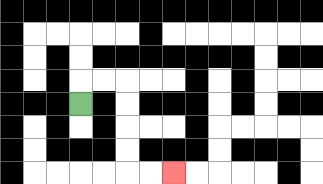{'start': '[3, 4]', 'end': '[7, 7]', 'path_directions': 'U,R,R,D,D,D,D,R,R', 'path_coordinates': '[[3, 4], [3, 3], [4, 3], [5, 3], [5, 4], [5, 5], [5, 6], [5, 7], [6, 7], [7, 7]]'}